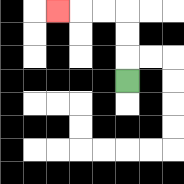{'start': '[5, 3]', 'end': '[2, 0]', 'path_directions': 'U,U,U,L,L,L', 'path_coordinates': '[[5, 3], [5, 2], [5, 1], [5, 0], [4, 0], [3, 0], [2, 0]]'}